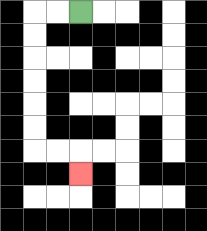{'start': '[3, 0]', 'end': '[3, 7]', 'path_directions': 'L,L,D,D,D,D,D,D,R,R,D', 'path_coordinates': '[[3, 0], [2, 0], [1, 0], [1, 1], [1, 2], [1, 3], [1, 4], [1, 5], [1, 6], [2, 6], [3, 6], [3, 7]]'}